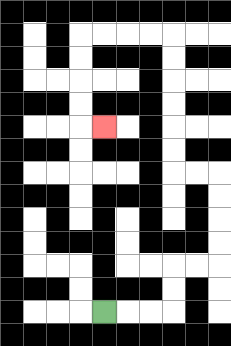{'start': '[4, 13]', 'end': '[4, 5]', 'path_directions': 'R,R,R,U,U,R,R,U,U,U,U,L,L,U,U,U,U,U,U,L,L,L,L,D,D,D,D,R', 'path_coordinates': '[[4, 13], [5, 13], [6, 13], [7, 13], [7, 12], [7, 11], [8, 11], [9, 11], [9, 10], [9, 9], [9, 8], [9, 7], [8, 7], [7, 7], [7, 6], [7, 5], [7, 4], [7, 3], [7, 2], [7, 1], [6, 1], [5, 1], [4, 1], [3, 1], [3, 2], [3, 3], [3, 4], [3, 5], [4, 5]]'}